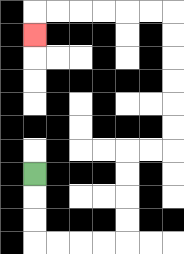{'start': '[1, 7]', 'end': '[1, 1]', 'path_directions': 'D,D,D,R,R,R,R,U,U,U,U,R,R,U,U,U,U,U,U,L,L,L,L,L,L,D', 'path_coordinates': '[[1, 7], [1, 8], [1, 9], [1, 10], [2, 10], [3, 10], [4, 10], [5, 10], [5, 9], [5, 8], [5, 7], [5, 6], [6, 6], [7, 6], [7, 5], [7, 4], [7, 3], [7, 2], [7, 1], [7, 0], [6, 0], [5, 0], [4, 0], [3, 0], [2, 0], [1, 0], [1, 1]]'}